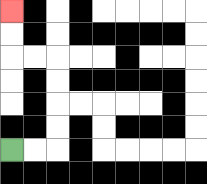{'start': '[0, 6]', 'end': '[0, 0]', 'path_directions': 'R,R,U,U,U,U,L,L,U,U', 'path_coordinates': '[[0, 6], [1, 6], [2, 6], [2, 5], [2, 4], [2, 3], [2, 2], [1, 2], [0, 2], [0, 1], [0, 0]]'}